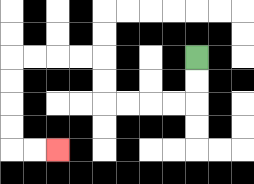{'start': '[8, 2]', 'end': '[2, 6]', 'path_directions': 'D,D,L,L,L,L,U,U,L,L,L,L,D,D,D,D,R,R', 'path_coordinates': '[[8, 2], [8, 3], [8, 4], [7, 4], [6, 4], [5, 4], [4, 4], [4, 3], [4, 2], [3, 2], [2, 2], [1, 2], [0, 2], [0, 3], [0, 4], [0, 5], [0, 6], [1, 6], [2, 6]]'}